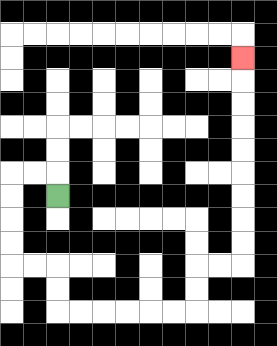{'start': '[2, 8]', 'end': '[10, 2]', 'path_directions': 'U,L,L,D,D,D,D,R,R,D,D,R,R,R,R,R,R,U,U,R,R,U,U,U,U,U,U,U,U,U', 'path_coordinates': '[[2, 8], [2, 7], [1, 7], [0, 7], [0, 8], [0, 9], [0, 10], [0, 11], [1, 11], [2, 11], [2, 12], [2, 13], [3, 13], [4, 13], [5, 13], [6, 13], [7, 13], [8, 13], [8, 12], [8, 11], [9, 11], [10, 11], [10, 10], [10, 9], [10, 8], [10, 7], [10, 6], [10, 5], [10, 4], [10, 3], [10, 2]]'}